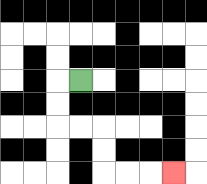{'start': '[3, 3]', 'end': '[7, 7]', 'path_directions': 'L,D,D,R,R,D,D,R,R,R', 'path_coordinates': '[[3, 3], [2, 3], [2, 4], [2, 5], [3, 5], [4, 5], [4, 6], [4, 7], [5, 7], [6, 7], [7, 7]]'}